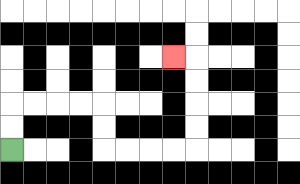{'start': '[0, 6]', 'end': '[7, 2]', 'path_directions': 'U,U,R,R,R,R,D,D,R,R,R,R,U,U,U,U,L', 'path_coordinates': '[[0, 6], [0, 5], [0, 4], [1, 4], [2, 4], [3, 4], [4, 4], [4, 5], [4, 6], [5, 6], [6, 6], [7, 6], [8, 6], [8, 5], [8, 4], [8, 3], [8, 2], [7, 2]]'}